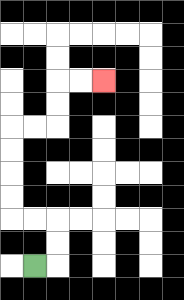{'start': '[1, 11]', 'end': '[4, 3]', 'path_directions': 'R,U,U,L,L,U,U,U,U,R,R,U,U,R,R', 'path_coordinates': '[[1, 11], [2, 11], [2, 10], [2, 9], [1, 9], [0, 9], [0, 8], [0, 7], [0, 6], [0, 5], [1, 5], [2, 5], [2, 4], [2, 3], [3, 3], [4, 3]]'}